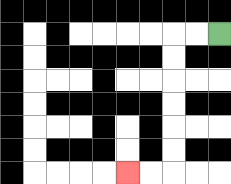{'start': '[9, 1]', 'end': '[5, 7]', 'path_directions': 'L,L,D,D,D,D,D,D,L,L', 'path_coordinates': '[[9, 1], [8, 1], [7, 1], [7, 2], [7, 3], [7, 4], [7, 5], [7, 6], [7, 7], [6, 7], [5, 7]]'}